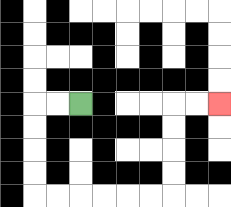{'start': '[3, 4]', 'end': '[9, 4]', 'path_directions': 'L,L,D,D,D,D,R,R,R,R,R,R,U,U,U,U,R,R', 'path_coordinates': '[[3, 4], [2, 4], [1, 4], [1, 5], [1, 6], [1, 7], [1, 8], [2, 8], [3, 8], [4, 8], [5, 8], [6, 8], [7, 8], [7, 7], [7, 6], [7, 5], [7, 4], [8, 4], [9, 4]]'}